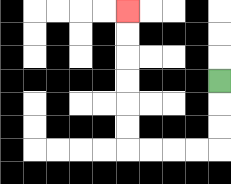{'start': '[9, 3]', 'end': '[5, 0]', 'path_directions': 'D,D,D,L,L,L,L,U,U,U,U,U,U', 'path_coordinates': '[[9, 3], [9, 4], [9, 5], [9, 6], [8, 6], [7, 6], [6, 6], [5, 6], [5, 5], [5, 4], [5, 3], [5, 2], [5, 1], [5, 0]]'}